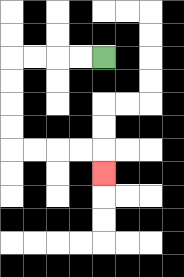{'start': '[4, 2]', 'end': '[4, 7]', 'path_directions': 'L,L,L,L,D,D,D,D,R,R,R,R,D', 'path_coordinates': '[[4, 2], [3, 2], [2, 2], [1, 2], [0, 2], [0, 3], [0, 4], [0, 5], [0, 6], [1, 6], [2, 6], [3, 6], [4, 6], [4, 7]]'}